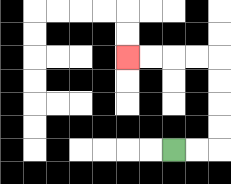{'start': '[7, 6]', 'end': '[5, 2]', 'path_directions': 'R,R,U,U,U,U,L,L,L,L', 'path_coordinates': '[[7, 6], [8, 6], [9, 6], [9, 5], [9, 4], [9, 3], [9, 2], [8, 2], [7, 2], [6, 2], [5, 2]]'}